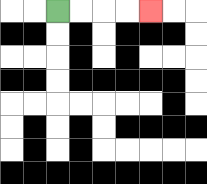{'start': '[2, 0]', 'end': '[6, 0]', 'path_directions': 'R,R,R,R', 'path_coordinates': '[[2, 0], [3, 0], [4, 0], [5, 0], [6, 0]]'}